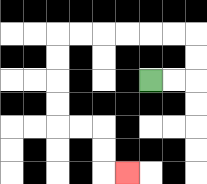{'start': '[6, 3]', 'end': '[5, 7]', 'path_directions': 'R,R,U,U,L,L,L,L,L,L,D,D,D,D,R,R,D,D,R', 'path_coordinates': '[[6, 3], [7, 3], [8, 3], [8, 2], [8, 1], [7, 1], [6, 1], [5, 1], [4, 1], [3, 1], [2, 1], [2, 2], [2, 3], [2, 4], [2, 5], [3, 5], [4, 5], [4, 6], [4, 7], [5, 7]]'}